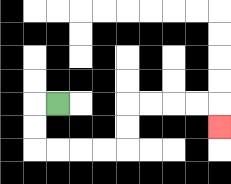{'start': '[2, 4]', 'end': '[9, 5]', 'path_directions': 'L,D,D,R,R,R,R,U,U,R,R,R,R,D', 'path_coordinates': '[[2, 4], [1, 4], [1, 5], [1, 6], [2, 6], [3, 6], [4, 6], [5, 6], [5, 5], [5, 4], [6, 4], [7, 4], [8, 4], [9, 4], [9, 5]]'}